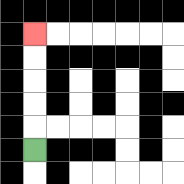{'start': '[1, 6]', 'end': '[1, 1]', 'path_directions': 'U,U,U,U,U', 'path_coordinates': '[[1, 6], [1, 5], [1, 4], [1, 3], [1, 2], [1, 1]]'}